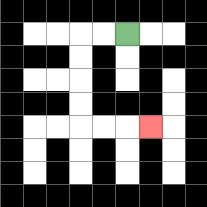{'start': '[5, 1]', 'end': '[6, 5]', 'path_directions': 'L,L,D,D,D,D,R,R,R', 'path_coordinates': '[[5, 1], [4, 1], [3, 1], [3, 2], [3, 3], [3, 4], [3, 5], [4, 5], [5, 5], [6, 5]]'}